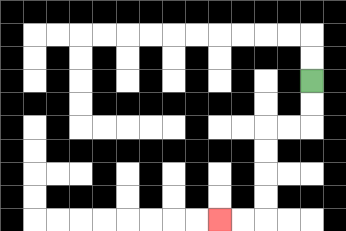{'start': '[13, 3]', 'end': '[9, 9]', 'path_directions': 'D,D,L,L,D,D,D,D,L,L', 'path_coordinates': '[[13, 3], [13, 4], [13, 5], [12, 5], [11, 5], [11, 6], [11, 7], [11, 8], [11, 9], [10, 9], [9, 9]]'}